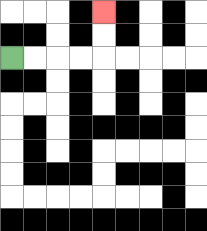{'start': '[0, 2]', 'end': '[4, 0]', 'path_directions': 'R,R,R,R,U,U', 'path_coordinates': '[[0, 2], [1, 2], [2, 2], [3, 2], [4, 2], [4, 1], [4, 0]]'}